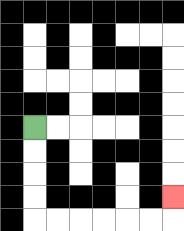{'start': '[1, 5]', 'end': '[7, 8]', 'path_directions': 'D,D,D,D,R,R,R,R,R,R,U', 'path_coordinates': '[[1, 5], [1, 6], [1, 7], [1, 8], [1, 9], [2, 9], [3, 9], [4, 9], [5, 9], [6, 9], [7, 9], [7, 8]]'}